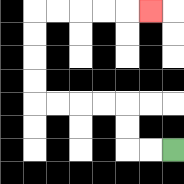{'start': '[7, 6]', 'end': '[6, 0]', 'path_directions': 'L,L,U,U,L,L,L,L,U,U,U,U,R,R,R,R,R', 'path_coordinates': '[[7, 6], [6, 6], [5, 6], [5, 5], [5, 4], [4, 4], [3, 4], [2, 4], [1, 4], [1, 3], [1, 2], [1, 1], [1, 0], [2, 0], [3, 0], [4, 0], [5, 0], [6, 0]]'}